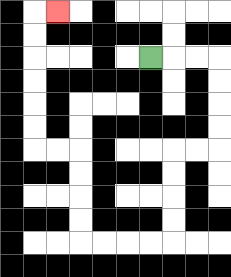{'start': '[6, 2]', 'end': '[2, 0]', 'path_directions': 'R,R,R,D,D,D,D,L,L,D,D,D,D,L,L,L,L,U,U,U,U,L,L,U,U,U,U,U,U,R', 'path_coordinates': '[[6, 2], [7, 2], [8, 2], [9, 2], [9, 3], [9, 4], [9, 5], [9, 6], [8, 6], [7, 6], [7, 7], [7, 8], [7, 9], [7, 10], [6, 10], [5, 10], [4, 10], [3, 10], [3, 9], [3, 8], [3, 7], [3, 6], [2, 6], [1, 6], [1, 5], [1, 4], [1, 3], [1, 2], [1, 1], [1, 0], [2, 0]]'}